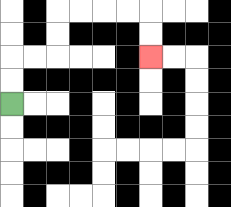{'start': '[0, 4]', 'end': '[6, 2]', 'path_directions': 'U,U,R,R,U,U,R,R,R,R,D,D', 'path_coordinates': '[[0, 4], [0, 3], [0, 2], [1, 2], [2, 2], [2, 1], [2, 0], [3, 0], [4, 0], [5, 0], [6, 0], [6, 1], [6, 2]]'}